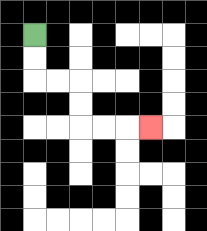{'start': '[1, 1]', 'end': '[6, 5]', 'path_directions': 'D,D,R,R,D,D,R,R,R', 'path_coordinates': '[[1, 1], [1, 2], [1, 3], [2, 3], [3, 3], [3, 4], [3, 5], [4, 5], [5, 5], [6, 5]]'}